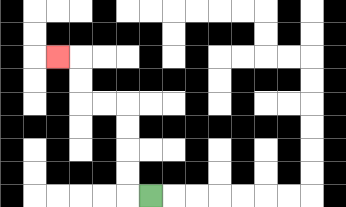{'start': '[6, 8]', 'end': '[2, 2]', 'path_directions': 'L,U,U,U,U,L,L,U,U,L', 'path_coordinates': '[[6, 8], [5, 8], [5, 7], [5, 6], [5, 5], [5, 4], [4, 4], [3, 4], [3, 3], [3, 2], [2, 2]]'}